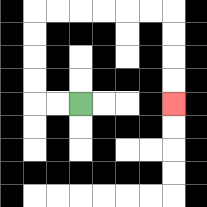{'start': '[3, 4]', 'end': '[7, 4]', 'path_directions': 'L,L,U,U,U,U,R,R,R,R,R,R,D,D,D,D', 'path_coordinates': '[[3, 4], [2, 4], [1, 4], [1, 3], [1, 2], [1, 1], [1, 0], [2, 0], [3, 0], [4, 0], [5, 0], [6, 0], [7, 0], [7, 1], [7, 2], [7, 3], [7, 4]]'}